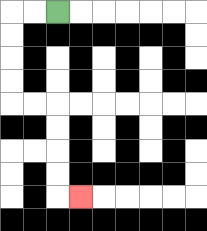{'start': '[2, 0]', 'end': '[3, 8]', 'path_directions': 'L,L,D,D,D,D,R,R,D,D,D,D,R', 'path_coordinates': '[[2, 0], [1, 0], [0, 0], [0, 1], [0, 2], [0, 3], [0, 4], [1, 4], [2, 4], [2, 5], [2, 6], [2, 7], [2, 8], [3, 8]]'}